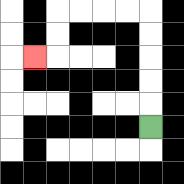{'start': '[6, 5]', 'end': '[1, 2]', 'path_directions': 'U,U,U,U,U,L,L,L,L,D,D,L', 'path_coordinates': '[[6, 5], [6, 4], [6, 3], [6, 2], [6, 1], [6, 0], [5, 0], [4, 0], [3, 0], [2, 0], [2, 1], [2, 2], [1, 2]]'}